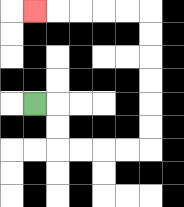{'start': '[1, 4]', 'end': '[1, 0]', 'path_directions': 'R,D,D,R,R,R,R,U,U,U,U,U,U,L,L,L,L,L', 'path_coordinates': '[[1, 4], [2, 4], [2, 5], [2, 6], [3, 6], [4, 6], [5, 6], [6, 6], [6, 5], [6, 4], [6, 3], [6, 2], [6, 1], [6, 0], [5, 0], [4, 0], [3, 0], [2, 0], [1, 0]]'}